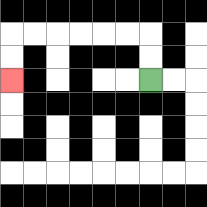{'start': '[6, 3]', 'end': '[0, 3]', 'path_directions': 'U,U,L,L,L,L,L,L,D,D', 'path_coordinates': '[[6, 3], [6, 2], [6, 1], [5, 1], [4, 1], [3, 1], [2, 1], [1, 1], [0, 1], [0, 2], [0, 3]]'}